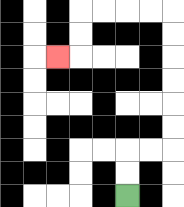{'start': '[5, 8]', 'end': '[2, 2]', 'path_directions': 'U,U,R,R,U,U,U,U,U,U,L,L,L,L,D,D,L', 'path_coordinates': '[[5, 8], [5, 7], [5, 6], [6, 6], [7, 6], [7, 5], [7, 4], [7, 3], [7, 2], [7, 1], [7, 0], [6, 0], [5, 0], [4, 0], [3, 0], [3, 1], [3, 2], [2, 2]]'}